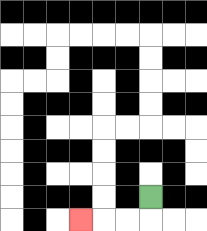{'start': '[6, 8]', 'end': '[3, 9]', 'path_directions': 'D,L,L,L', 'path_coordinates': '[[6, 8], [6, 9], [5, 9], [4, 9], [3, 9]]'}